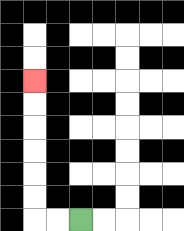{'start': '[3, 9]', 'end': '[1, 3]', 'path_directions': 'L,L,U,U,U,U,U,U', 'path_coordinates': '[[3, 9], [2, 9], [1, 9], [1, 8], [1, 7], [1, 6], [1, 5], [1, 4], [1, 3]]'}